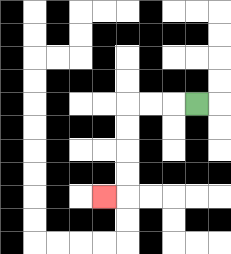{'start': '[8, 4]', 'end': '[4, 8]', 'path_directions': 'L,L,L,D,D,D,D,L', 'path_coordinates': '[[8, 4], [7, 4], [6, 4], [5, 4], [5, 5], [5, 6], [5, 7], [5, 8], [4, 8]]'}